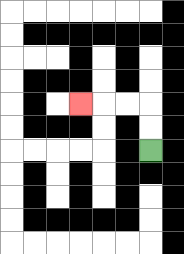{'start': '[6, 6]', 'end': '[3, 4]', 'path_directions': 'U,U,L,L,L', 'path_coordinates': '[[6, 6], [6, 5], [6, 4], [5, 4], [4, 4], [3, 4]]'}